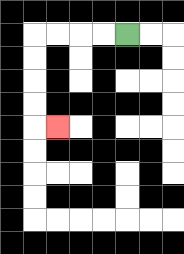{'start': '[5, 1]', 'end': '[2, 5]', 'path_directions': 'L,L,L,L,D,D,D,D,R', 'path_coordinates': '[[5, 1], [4, 1], [3, 1], [2, 1], [1, 1], [1, 2], [1, 3], [1, 4], [1, 5], [2, 5]]'}